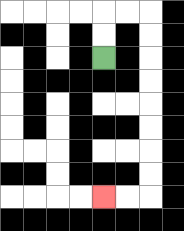{'start': '[4, 2]', 'end': '[4, 8]', 'path_directions': 'U,U,R,R,D,D,D,D,D,D,D,D,L,L', 'path_coordinates': '[[4, 2], [4, 1], [4, 0], [5, 0], [6, 0], [6, 1], [6, 2], [6, 3], [6, 4], [6, 5], [6, 6], [6, 7], [6, 8], [5, 8], [4, 8]]'}